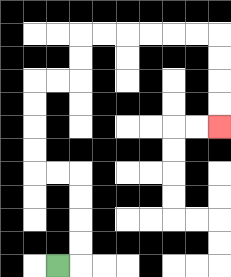{'start': '[2, 11]', 'end': '[9, 5]', 'path_directions': 'R,U,U,U,U,L,L,U,U,U,U,R,R,U,U,R,R,R,R,R,R,D,D,D,D', 'path_coordinates': '[[2, 11], [3, 11], [3, 10], [3, 9], [3, 8], [3, 7], [2, 7], [1, 7], [1, 6], [1, 5], [1, 4], [1, 3], [2, 3], [3, 3], [3, 2], [3, 1], [4, 1], [5, 1], [6, 1], [7, 1], [8, 1], [9, 1], [9, 2], [9, 3], [9, 4], [9, 5]]'}